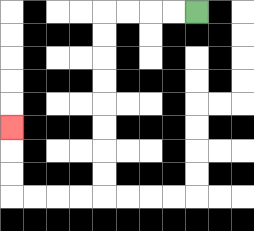{'start': '[8, 0]', 'end': '[0, 5]', 'path_directions': 'L,L,L,L,D,D,D,D,D,D,D,D,L,L,L,L,U,U,U', 'path_coordinates': '[[8, 0], [7, 0], [6, 0], [5, 0], [4, 0], [4, 1], [4, 2], [4, 3], [4, 4], [4, 5], [4, 6], [4, 7], [4, 8], [3, 8], [2, 8], [1, 8], [0, 8], [0, 7], [0, 6], [0, 5]]'}